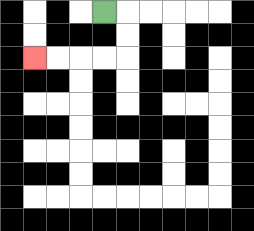{'start': '[4, 0]', 'end': '[1, 2]', 'path_directions': 'R,D,D,L,L,L,L', 'path_coordinates': '[[4, 0], [5, 0], [5, 1], [5, 2], [4, 2], [3, 2], [2, 2], [1, 2]]'}